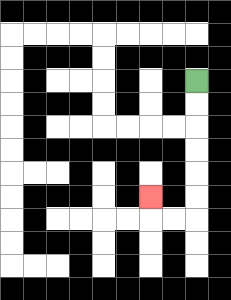{'start': '[8, 3]', 'end': '[6, 8]', 'path_directions': 'D,D,D,D,D,D,L,L,U', 'path_coordinates': '[[8, 3], [8, 4], [8, 5], [8, 6], [8, 7], [8, 8], [8, 9], [7, 9], [6, 9], [6, 8]]'}